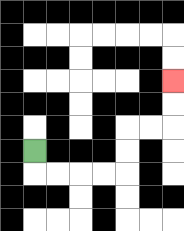{'start': '[1, 6]', 'end': '[7, 3]', 'path_directions': 'D,R,R,R,R,U,U,R,R,U,U', 'path_coordinates': '[[1, 6], [1, 7], [2, 7], [3, 7], [4, 7], [5, 7], [5, 6], [5, 5], [6, 5], [7, 5], [7, 4], [7, 3]]'}